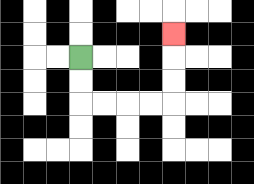{'start': '[3, 2]', 'end': '[7, 1]', 'path_directions': 'D,D,R,R,R,R,U,U,U', 'path_coordinates': '[[3, 2], [3, 3], [3, 4], [4, 4], [5, 4], [6, 4], [7, 4], [7, 3], [7, 2], [7, 1]]'}